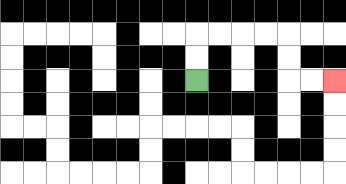{'start': '[8, 3]', 'end': '[14, 3]', 'path_directions': 'U,U,R,R,R,R,D,D,R,R', 'path_coordinates': '[[8, 3], [8, 2], [8, 1], [9, 1], [10, 1], [11, 1], [12, 1], [12, 2], [12, 3], [13, 3], [14, 3]]'}